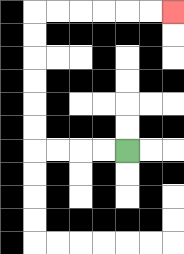{'start': '[5, 6]', 'end': '[7, 0]', 'path_directions': 'L,L,L,L,U,U,U,U,U,U,R,R,R,R,R,R', 'path_coordinates': '[[5, 6], [4, 6], [3, 6], [2, 6], [1, 6], [1, 5], [1, 4], [1, 3], [1, 2], [1, 1], [1, 0], [2, 0], [3, 0], [4, 0], [5, 0], [6, 0], [7, 0]]'}